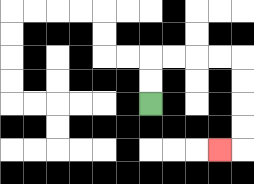{'start': '[6, 4]', 'end': '[9, 6]', 'path_directions': 'U,U,R,R,R,R,D,D,D,D,L', 'path_coordinates': '[[6, 4], [6, 3], [6, 2], [7, 2], [8, 2], [9, 2], [10, 2], [10, 3], [10, 4], [10, 5], [10, 6], [9, 6]]'}